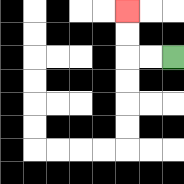{'start': '[7, 2]', 'end': '[5, 0]', 'path_directions': 'L,L,U,U', 'path_coordinates': '[[7, 2], [6, 2], [5, 2], [5, 1], [5, 0]]'}